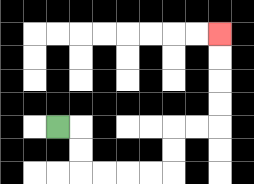{'start': '[2, 5]', 'end': '[9, 1]', 'path_directions': 'R,D,D,R,R,R,R,U,U,R,R,U,U,U,U', 'path_coordinates': '[[2, 5], [3, 5], [3, 6], [3, 7], [4, 7], [5, 7], [6, 7], [7, 7], [7, 6], [7, 5], [8, 5], [9, 5], [9, 4], [9, 3], [9, 2], [9, 1]]'}